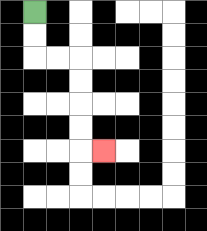{'start': '[1, 0]', 'end': '[4, 6]', 'path_directions': 'D,D,R,R,D,D,D,D,R', 'path_coordinates': '[[1, 0], [1, 1], [1, 2], [2, 2], [3, 2], [3, 3], [3, 4], [3, 5], [3, 6], [4, 6]]'}